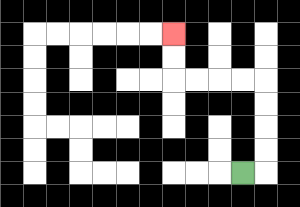{'start': '[10, 7]', 'end': '[7, 1]', 'path_directions': 'R,U,U,U,U,L,L,L,L,U,U', 'path_coordinates': '[[10, 7], [11, 7], [11, 6], [11, 5], [11, 4], [11, 3], [10, 3], [9, 3], [8, 3], [7, 3], [7, 2], [7, 1]]'}